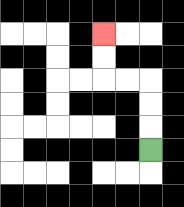{'start': '[6, 6]', 'end': '[4, 1]', 'path_directions': 'U,U,U,L,L,U,U', 'path_coordinates': '[[6, 6], [6, 5], [6, 4], [6, 3], [5, 3], [4, 3], [4, 2], [4, 1]]'}